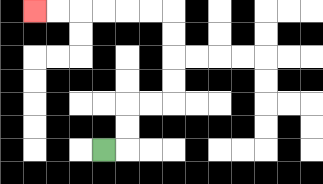{'start': '[4, 6]', 'end': '[1, 0]', 'path_directions': 'R,U,U,R,R,U,U,U,U,L,L,L,L,L,L', 'path_coordinates': '[[4, 6], [5, 6], [5, 5], [5, 4], [6, 4], [7, 4], [7, 3], [7, 2], [7, 1], [7, 0], [6, 0], [5, 0], [4, 0], [3, 0], [2, 0], [1, 0]]'}